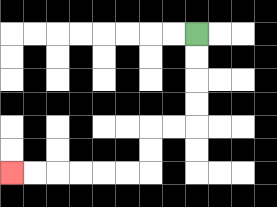{'start': '[8, 1]', 'end': '[0, 7]', 'path_directions': 'D,D,D,D,L,L,D,D,L,L,L,L,L,L', 'path_coordinates': '[[8, 1], [8, 2], [8, 3], [8, 4], [8, 5], [7, 5], [6, 5], [6, 6], [6, 7], [5, 7], [4, 7], [3, 7], [2, 7], [1, 7], [0, 7]]'}